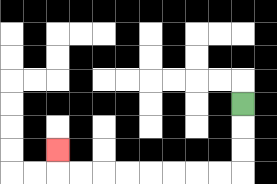{'start': '[10, 4]', 'end': '[2, 6]', 'path_directions': 'D,D,D,L,L,L,L,L,L,L,L,U', 'path_coordinates': '[[10, 4], [10, 5], [10, 6], [10, 7], [9, 7], [8, 7], [7, 7], [6, 7], [5, 7], [4, 7], [3, 7], [2, 7], [2, 6]]'}